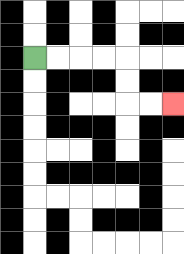{'start': '[1, 2]', 'end': '[7, 4]', 'path_directions': 'R,R,R,R,D,D,R,R', 'path_coordinates': '[[1, 2], [2, 2], [3, 2], [4, 2], [5, 2], [5, 3], [5, 4], [6, 4], [7, 4]]'}